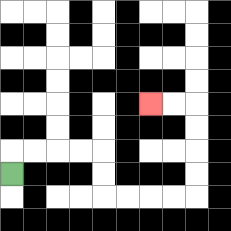{'start': '[0, 7]', 'end': '[6, 4]', 'path_directions': 'U,R,R,R,R,D,D,R,R,R,R,U,U,U,U,L,L', 'path_coordinates': '[[0, 7], [0, 6], [1, 6], [2, 6], [3, 6], [4, 6], [4, 7], [4, 8], [5, 8], [6, 8], [7, 8], [8, 8], [8, 7], [8, 6], [8, 5], [8, 4], [7, 4], [6, 4]]'}